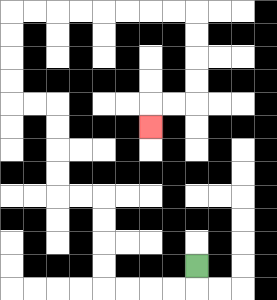{'start': '[8, 11]', 'end': '[6, 5]', 'path_directions': 'D,L,L,L,L,U,U,U,U,L,L,U,U,U,U,L,L,U,U,U,U,R,R,R,R,R,R,R,R,D,D,D,D,L,L,D', 'path_coordinates': '[[8, 11], [8, 12], [7, 12], [6, 12], [5, 12], [4, 12], [4, 11], [4, 10], [4, 9], [4, 8], [3, 8], [2, 8], [2, 7], [2, 6], [2, 5], [2, 4], [1, 4], [0, 4], [0, 3], [0, 2], [0, 1], [0, 0], [1, 0], [2, 0], [3, 0], [4, 0], [5, 0], [6, 0], [7, 0], [8, 0], [8, 1], [8, 2], [8, 3], [8, 4], [7, 4], [6, 4], [6, 5]]'}